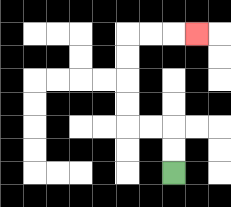{'start': '[7, 7]', 'end': '[8, 1]', 'path_directions': 'U,U,L,L,U,U,U,U,R,R,R', 'path_coordinates': '[[7, 7], [7, 6], [7, 5], [6, 5], [5, 5], [5, 4], [5, 3], [5, 2], [5, 1], [6, 1], [7, 1], [8, 1]]'}